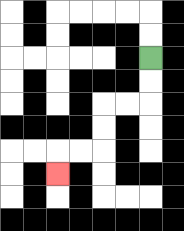{'start': '[6, 2]', 'end': '[2, 7]', 'path_directions': 'D,D,L,L,D,D,L,L,D', 'path_coordinates': '[[6, 2], [6, 3], [6, 4], [5, 4], [4, 4], [4, 5], [4, 6], [3, 6], [2, 6], [2, 7]]'}